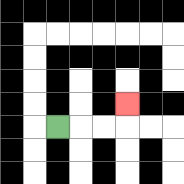{'start': '[2, 5]', 'end': '[5, 4]', 'path_directions': 'R,R,R,U', 'path_coordinates': '[[2, 5], [3, 5], [4, 5], [5, 5], [5, 4]]'}